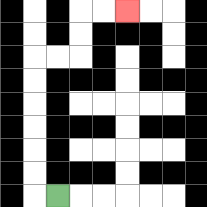{'start': '[2, 8]', 'end': '[5, 0]', 'path_directions': 'L,U,U,U,U,U,U,R,R,U,U,R,R', 'path_coordinates': '[[2, 8], [1, 8], [1, 7], [1, 6], [1, 5], [1, 4], [1, 3], [1, 2], [2, 2], [3, 2], [3, 1], [3, 0], [4, 0], [5, 0]]'}